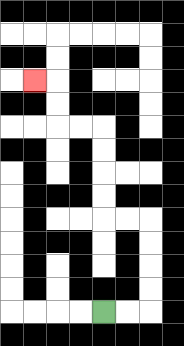{'start': '[4, 13]', 'end': '[1, 3]', 'path_directions': 'R,R,U,U,U,U,L,L,U,U,U,U,L,L,U,U,L', 'path_coordinates': '[[4, 13], [5, 13], [6, 13], [6, 12], [6, 11], [6, 10], [6, 9], [5, 9], [4, 9], [4, 8], [4, 7], [4, 6], [4, 5], [3, 5], [2, 5], [2, 4], [2, 3], [1, 3]]'}